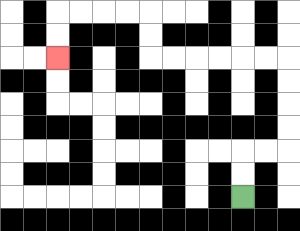{'start': '[10, 8]', 'end': '[2, 2]', 'path_directions': 'U,U,R,R,U,U,U,U,L,L,L,L,L,L,U,U,L,L,L,L,D,D', 'path_coordinates': '[[10, 8], [10, 7], [10, 6], [11, 6], [12, 6], [12, 5], [12, 4], [12, 3], [12, 2], [11, 2], [10, 2], [9, 2], [8, 2], [7, 2], [6, 2], [6, 1], [6, 0], [5, 0], [4, 0], [3, 0], [2, 0], [2, 1], [2, 2]]'}